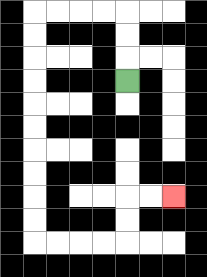{'start': '[5, 3]', 'end': '[7, 8]', 'path_directions': 'U,U,U,L,L,L,L,D,D,D,D,D,D,D,D,D,D,R,R,R,R,U,U,R,R', 'path_coordinates': '[[5, 3], [5, 2], [5, 1], [5, 0], [4, 0], [3, 0], [2, 0], [1, 0], [1, 1], [1, 2], [1, 3], [1, 4], [1, 5], [1, 6], [1, 7], [1, 8], [1, 9], [1, 10], [2, 10], [3, 10], [4, 10], [5, 10], [5, 9], [5, 8], [6, 8], [7, 8]]'}